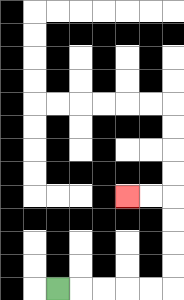{'start': '[2, 12]', 'end': '[5, 8]', 'path_directions': 'R,R,R,R,R,U,U,U,U,L,L', 'path_coordinates': '[[2, 12], [3, 12], [4, 12], [5, 12], [6, 12], [7, 12], [7, 11], [7, 10], [7, 9], [7, 8], [6, 8], [5, 8]]'}